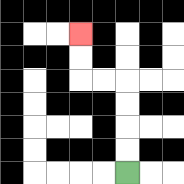{'start': '[5, 7]', 'end': '[3, 1]', 'path_directions': 'U,U,U,U,L,L,U,U', 'path_coordinates': '[[5, 7], [5, 6], [5, 5], [5, 4], [5, 3], [4, 3], [3, 3], [3, 2], [3, 1]]'}